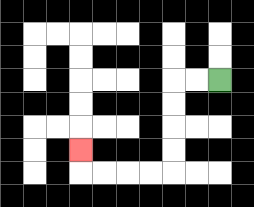{'start': '[9, 3]', 'end': '[3, 6]', 'path_directions': 'L,L,D,D,D,D,L,L,L,L,U', 'path_coordinates': '[[9, 3], [8, 3], [7, 3], [7, 4], [7, 5], [7, 6], [7, 7], [6, 7], [5, 7], [4, 7], [3, 7], [3, 6]]'}